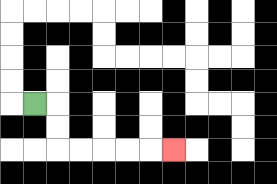{'start': '[1, 4]', 'end': '[7, 6]', 'path_directions': 'R,D,D,R,R,R,R,R', 'path_coordinates': '[[1, 4], [2, 4], [2, 5], [2, 6], [3, 6], [4, 6], [5, 6], [6, 6], [7, 6]]'}